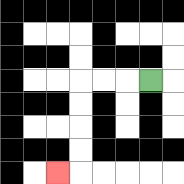{'start': '[6, 3]', 'end': '[2, 7]', 'path_directions': 'L,L,L,D,D,D,D,L', 'path_coordinates': '[[6, 3], [5, 3], [4, 3], [3, 3], [3, 4], [3, 5], [3, 6], [3, 7], [2, 7]]'}